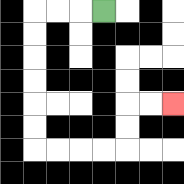{'start': '[4, 0]', 'end': '[7, 4]', 'path_directions': 'L,L,L,D,D,D,D,D,D,R,R,R,R,U,U,R,R', 'path_coordinates': '[[4, 0], [3, 0], [2, 0], [1, 0], [1, 1], [1, 2], [1, 3], [1, 4], [1, 5], [1, 6], [2, 6], [3, 6], [4, 6], [5, 6], [5, 5], [5, 4], [6, 4], [7, 4]]'}